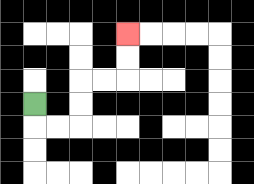{'start': '[1, 4]', 'end': '[5, 1]', 'path_directions': 'D,R,R,U,U,R,R,U,U', 'path_coordinates': '[[1, 4], [1, 5], [2, 5], [3, 5], [3, 4], [3, 3], [4, 3], [5, 3], [5, 2], [5, 1]]'}